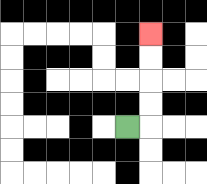{'start': '[5, 5]', 'end': '[6, 1]', 'path_directions': 'R,U,U,U,U', 'path_coordinates': '[[5, 5], [6, 5], [6, 4], [6, 3], [6, 2], [6, 1]]'}